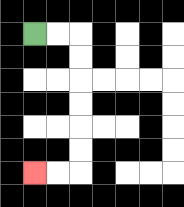{'start': '[1, 1]', 'end': '[1, 7]', 'path_directions': 'R,R,D,D,D,D,D,D,L,L', 'path_coordinates': '[[1, 1], [2, 1], [3, 1], [3, 2], [3, 3], [3, 4], [3, 5], [3, 6], [3, 7], [2, 7], [1, 7]]'}